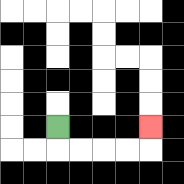{'start': '[2, 5]', 'end': '[6, 5]', 'path_directions': 'D,R,R,R,R,U', 'path_coordinates': '[[2, 5], [2, 6], [3, 6], [4, 6], [5, 6], [6, 6], [6, 5]]'}